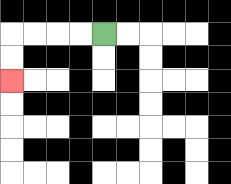{'start': '[4, 1]', 'end': '[0, 3]', 'path_directions': 'L,L,L,L,D,D', 'path_coordinates': '[[4, 1], [3, 1], [2, 1], [1, 1], [0, 1], [0, 2], [0, 3]]'}